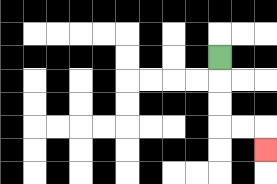{'start': '[9, 2]', 'end': '[11, 6]', 'path_directions': 'D,D,D,R,R,D', 'path_coordinates': '[[9, 2], [9, 3], [9, 4], [9, 5], [10, 5], [11, 5], [11, 6]]'}